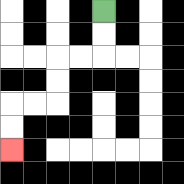{'start': '[4, 0]', 'end': '[0, 6]', 'path_directions': 'D,D,L,L,D,D,L,L,D,D', 'path_coordinates': '[[4, 0], [4, 1], [4, 2], [3, 2], [2, 2], [2, 3], [2, 4], [1, 4], [0, 4], [0, 5], [0, 6]]'}